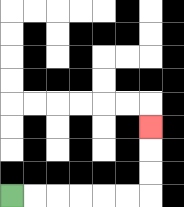{'start': '[0, 8]', 'end': '[6, 5]', 'path_directions': 'R,R,R,R,R,R,U,U,U', 'path_coordinates': '[[0, 8], [1, 8], [2, 8], [3, 8], [4, 8], [5, 8], [6, 8], [6, 7], [6, 6], [6, 5]]'}